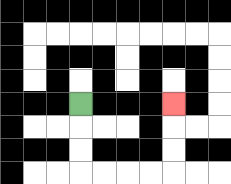{'start': '[3, 4]', 'end': '[7, 4]', 'path_directions': 'D,D,D,R,R,R,R,U,U,U', 'path_coordinates': '[[3, 4], [3, 5], [3, 6], [3, 7], [4, 7], [5, 7], [6, 7], [7, 7], [7, 6], [7, 5], [7, 4]]'}